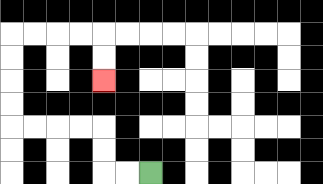{'start': '[6, 7]', 'end': '[4, 3]', 'path_directions': 'L,L,U,U,L,L,L,L,U,U,U,U,R,R,R,R,D,D', 'path_coordinates': '[[6, 7], [5, 7], [4, 7], [4, 6], [4, 5], [3, 5], [2, 5], [1, 5], [0, 5], [0, 4], [0, 3], [0, 2], [0, 1], [1, 1], [2, 1], [3, 1], [4, 1], [4, 2], [4, 3]]'}